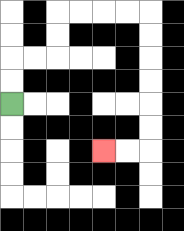{'start': '[0, 4]', 'end': '[4, 6]', 'path_directions': 'U,U,R,R,U,U,R,R,R,R,D,D,D,D,D,D,L,L', 'path_coordinates': '[[0, 4], [0, 3], [0, 2], [1, 2], [2, 2], [2, 1], [2, 0], [3, 0], [4, 0], [5, 0], [6, 0], [6, 1], [6, 2], [6, 3], [6, 4], [6, 5], [6, 6], [5, 6], [4, 6]]'}